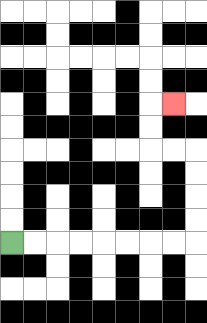{'start': '[0, 10]', 'end': '[7, 4]', 'path_directions': 'R,R,R,R,R,R,R,R,U,U,U,U,L,L,U,U,R', 'path_coordinates': '[[0, 10], [1, 10], [2, 10], [3, 10], [4, 10], [5, 10], [6, 10], [7, 10], [8, 10], [8, 9], [8, 8], [8, 7], [8, 6], [7, 6], [6, 6], [6, 5], [6, 4], [7, 4]]'}